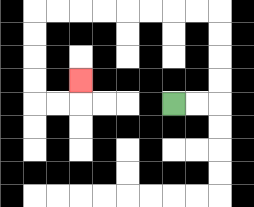{'start': '[7, 4]', 'end': '[3, 3]', 'path_directions': 'R,R,U,U,U,U,L,L,L,L,L,L,L,L,D,D,D,D,R,R,U', 'path_coordinates': '[[7, 4], [8, 4], [9, 4], [9, 3], [9, 2], [9, 1], [9, 0], [8, 0], [7, 0], [6, 0], [5, 0], [4, 0], [3, 0], [2, 0], [1, 0], [1, 1], [1, 2], [1, 3], [1, 4], [2, 4], [3, 4], [3, 3]]'}